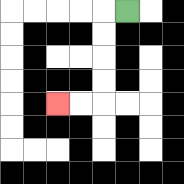{'start': '[5, 0]', 'end': '[2, 4]', 'path_directions': 'L,D,D,D,D,L,L', 'path_coordinates': '[[5, 0], [4, 0], [4, 1], [4, 2], [4, 3], [4, 4], [3, 4], [2, 4]]'}